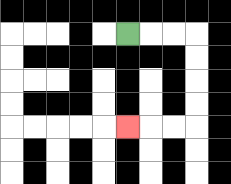{'start': '[5, 1]', 'end': '[5, 5]', 'path_directions': 'R,R,R,D,D,D,D,L,L,L', 'path_coordinates': '[[5, 1], [6, 1], [7, 1], [8, 1], [8, 2], [8, 3], [8, 4], [8, 5], [7, 5], [6, 5], [5, 5]]'}